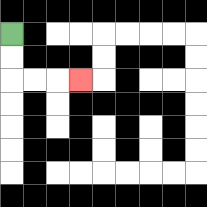{'start': '[0, 1]', 'end': '[3, 3]', 'path_directions': 'D,D,R,R,R', 'path_coordinates': '[[0, 1], [0, 2], [0, 3], [1, 3], [2, 3], [3, 3]]'}